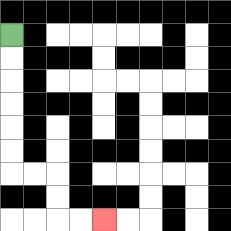{'start': '[0, 1]', 'end': '[4, 9]', 'path_directions': 'D,D,D,D,D,D,R,R,D,D,R,R', 'path_coordinates': '[[0, 1], [0, 2], [0, 3], [0, 4], [0, 5], [0, 6], [0, 7], [1, 7], [2, 7], [2, 8], [2, 9], [3, 9], [4, 9]]'}